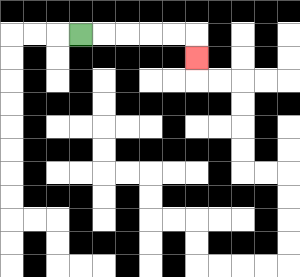{'start': '[3, 1]', 'end': '[8, 2]', 'path_directions': 'R,R,R,R,R,D', 'path_coordinates': '[[3, 1], [4, 1], [5, 1], [6, 1], [7, 1], [8, 1], [8, 2]]'}